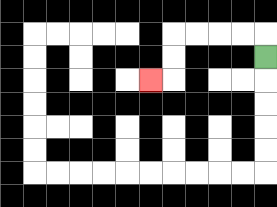{'start': '[11, 2]', 'end': '[6, 3]', 'path_directions': 'U,L,L,L,L,D,D,L', 'path_coordinates': '[[11, 2], [11, 1], [10, 1], [9, 1], [8, 1], [7, 1], [7, 2], [7, 3], [6, 3]]'}